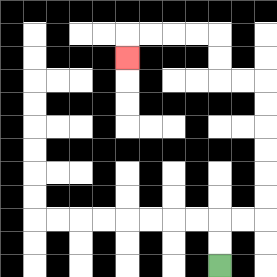{'start': '[9, 11]', 'end': '[5, 2]', 'path_directions': 'U,U,R,R,U,U,U,U,U,U,L,L,U,U,L,L,L,L,D', 'path_coordinates': '[[9, 11], [9, 10], [9, 9], [10, 9], [11, 9], [11, 8], [11, 7], [11, 6], [11, 5], [11, 4], [11, 3], [10, 3], [9, 3], [9, 2], [9, 1], [8, 1], [7, 1], [6, 1], [5, 1], [5, 2]]'}